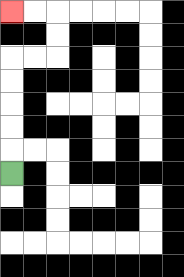{'start': '[0, 7]', 'end': '[0, 0]', 'path_directions': 'U,U,U,U,U,R,R,U,U,L,L', 'path_coordinates': '[[0, 7], [0, 6], [0, 5], [0, 4], [0, 3], [0, 2], [1, 2], [2, 2], [2, 1], [2, 0], [1, 0], [0, 0]]'}